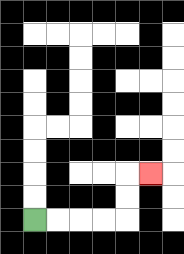{'start': '[1, 9]', 'end': '[6, 7]', 'path_directions': 'R,R,R,R,U,U,R', 'path_coordinates': '[[1, 9], [2, 9], [3, 9], [4, 9], [5, 9], [5, 8], [5, 7], [6, 7]]'}